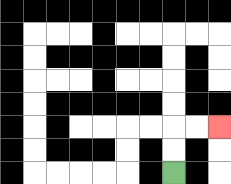{'start': '[7, 7]', 'end': '[9, 5]', 'path_directions': 'U,U,R,R', 'path_coordinates': '[[7, 7], [7, 6], [7, 5], [8, 5], [9, 5]]'}